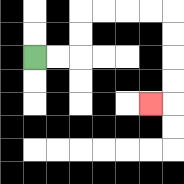{'start': '[1, 2]', 'end': '[6, 4]', 'path_directions': 'R,R,U,U,R,R,R,R,D,D,D,D,L', 'path_coordinates': '[[1, 2], [2, 2], [3, 2], [3, 1], [3, 0], [4, 0], [5, 0], [6, 0], [7, 0], [7, 1], [7, 2], [7, 3], [7, 4], [6, 4]]'}